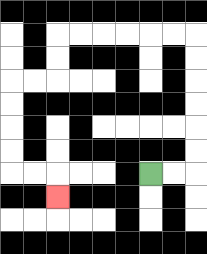{'start': '[6, 7]', 'end': '[2, 8]', 'path_directions': 'R,R,U,U,U,U,U,U,L,L,L,L,L,L,D,D,L,L,D,D,D,D,R,R,D', 'path_coordinates': '[[6, 7], [7, 7], [8, 7], [8, 6], [8, 5], [8, 4], [8, 3], [8, 2], [8, 1], [7, 1], [6, 1], [5, 1], [4, 1], [3, 1], [2, 1], [2, 2], [2, 3], [1, 3], [0, 3], [0, 4], [0, 5], [0, 6], [0, 7], [1, 7], [2, 7], [2, 8]]'}